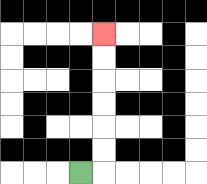{'start': '[3, 7]', 'end': '[4, 1]', 'path_directions': 'R,U,U,U,U,U,U', 'path_coordinates': '[[3, 7], [4, 7], [4, 6], [4, 5], [4, 4], [4, 3], [4, 2], [4, 1]]'}